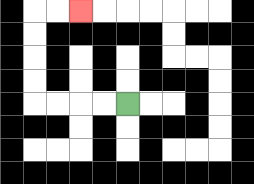{'start': '[5, 4]', 'end': '[3, 0]', 'path_directions': 'L,L,L,L,U,U,U,U,R,R', 'path_coordinates': '[[5, 4], [4, 4], [3, 4], [2, 4], [1, 4], [1, 3], [1, 2], [1, 1], [1, 0], [2, 0], [3, 0]]'}